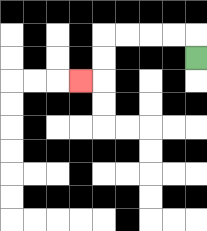{'start': '[8, 2]', 'end': '[3, 3]', 'path_directions': 'U,L,L,L,L,D,D,L', 'path_coordinates': '[[8, 2], [8, 1], [7, 1], [6, 1], [5, 1], [4, 1], [4, 2], [4, 3], [3, 3]]'}